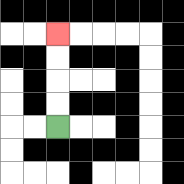{'start': '[2, 5]', 'end': '[2, 1]', 'path_directions': 'U,U,U,U', 'path_coordinates': '[[2, 5], [2, 4], [2, 3], [2, 2], [2, 1]]'}